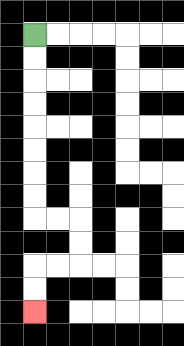{'start': '[1, 1]', 'end': '[1, 13]', 'path_directions': 'D,D,D,D,D,D,D,D,R,R,D,D,L,L,D,D', 'path_coordinates': '[[1, 1], [1, 2], [1, 3], [1, 4], [1, 5], [1, 6], [1, 7], [1, 8], [1, 9], [2, 9], [3, 9], [3, 10], [3, 11], [2, 11], [1, 11], [1, 12], [1, 13]]'}